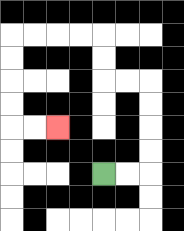{'start': '[4, 7]', 'end': '[2, 5]', 'path_directions': 'R,R,U,U,U,U,L,L,U,U,L,L,L,L,D,D,D,D,R,R', 'path_coordinates': '[[4, 7], [5, 7], [6, 7], [6, 6], [6, 5], [6, 4], [6, 3], [5, 3], [4, 3], [4, 2], [4, 1], [3, 1], [2, 1], [1, 1], [0, 1], [0, 2], [0, 3], [0, 4], [0, 5], [1, 5], [2, 5]]'}